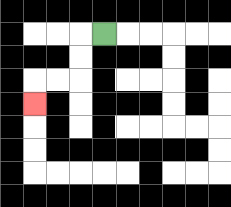{'start': '[4, 1]', 'end': '[1, 4]', 'path_directions': 'L,D,D,L,L,D', 'path_coordinates': '[[4, 1], [3, 1], [3, 2], [3, 3], [2, 3], [1, 3], [1, 4]]'}